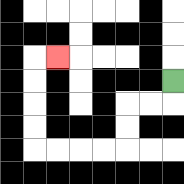{'start': '[7, 3]', 'end': '[2, 2]', 'path_directions': 'D,L,L,D,D,L,L,L,L,U,U,U,U,R', 'path_coordinates': '[[7, 3], [7, 4], [6, 4], [5, 4], [5, 5], [5, 6], [4, 6], [3, 6], [2, 6], [1, 6], [1, 5], [1, 4], [1, 3], [1, 2], [2, 2]]'}